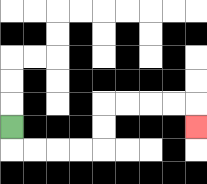{'start': '[0, 5]', 'end': '[8, 5]', 'path_directions': 'D,R,R,R,R,U,U,R,R,R,R,D', 'path_coordinates': '[[0, 5], [0, 6], [1, 6], [2, 6], [3, 6], [4, 6], [4, 5], [4, 4], [5, 4], [6, 4], [7, 4], [8, 4], [8, 5]]'}